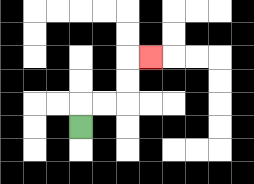{'start': '[3, 5]', 'end': '[6, 2]', 'path_directions': 'U,R,R,U,U,R', 'path_coordinates': '[[3, 5], [3, 4], [4, 4], [5, 4], [5, 3], [5, 2], [6, 2]]'}